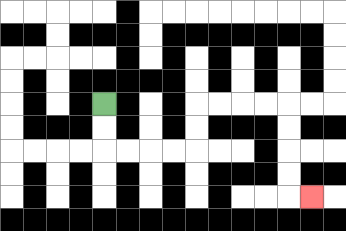{'start': '[4, 4]', 'end': '[13, 8]', 'path_directions': 'D,D,R,R,R,R,U,U,R,R,R,R,D,D,D,D,R', 'path_coordinates': '[[4, 4], [4, 5], [4, 6], [5, 6], [6, 6], [7, 6], [8, 6], [8, 5], [8, 4], [9, 4], [10, 4], [11, 4], [12, 4], [12, 5], [12, 6], [12, 7], [12, 8], [13, 8]]'}